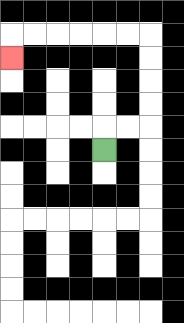{'start': '[4, 6]', 'end': '[0, 2]', 'path_directions': 'U,R,R,U,U,U,U,L,L,L,L,L,L,D', 'path_coordinates': '[[4, 6], [4, 5], [5, 5], [6, 5], [6, 4], [6, 3], [6, 2], [6, 1], [5, 1], [4, 1], [3, 1], [2, 1], [1, 1], [0, 1], [0, 2]]'}